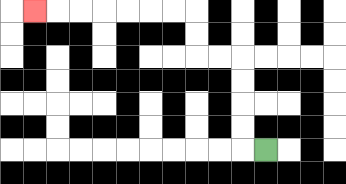{'start': '[11, 6]', 'end': '[1, 0]', 'path_directions': 'L,U,U,U,U,L,L,U,U,L,L,L,L,L,L,L', 'path_coordinates': '[[11, 6], [10, 6], [10, 5], [10, 4], [10, 3], [10, 2], [9, 2], [8, 2], [8, 1], [8, 0], [7, 0], [6, 0], [5, 0], [4, 0], [3, 0], [2, 0], [1, 0]]'}